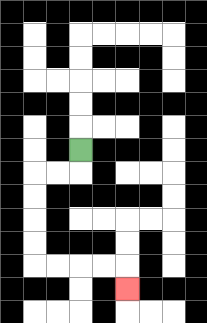{'start': '[3, 6]', 'end': '[5, 12]', 'path_directions': 'D,L,L,D,D,D,D,R,R,R,R,D', 'path_coordinates': '[[3, 6], [3, 7], [2, 7], [1, 7], [1, 8], [1, 9], [1, 10], [1, 11], [2, 11], [3, 11], [4, 11], [5, 11], [5, 12]]'}